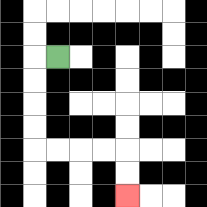{'start': '[2, 2]', 'end': '[5, 8]', 'path_directions': 'L,D,D,D,D,R,R,R,R,D,D', 'path_coordinates': '[[2, 2], [1, 2], [1, 3], [1, 4], [1, 5], [1, 6], [2, 6], [3, 6], [4, 6], [5, 6], [5, 7], [5, 8]]'}